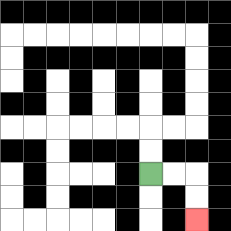{'start': '[6, 7]', 'end': '[8, 9]', 'path_directions': 'R,R,D,D', 'path_coordinates': '[[6, 7], [7, 7], [8, 7], [8, 8], [8, 9]]'}